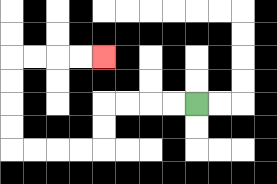{'start': '[8, 4]', 'end': '[4, 2]', 'path_directions': 'L,L,L,L,D,D,L,L,L,L,U,U,U,U,R,R,R,R', 'path_coordinates': '[[8, 4], [7, 4], [6, 4], [5, 4], [4, 4], [4, 5], [4, 6], [3, 6], [2, 6], [1, 6], [0, 6], [0, 5], [0, 4], [0, 3], [0, 2], [1, 2], [2, 2], [3, 2], [4, 2]]'}